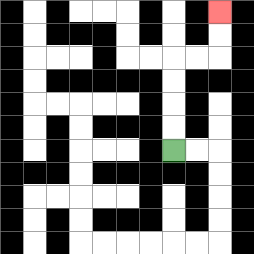{'start': '[7, 6]', 'end': '[9, 0]', 'path_directions': 'U,U,U,U,R,R,U,U', 'path_coordinates': '[[7, 6], [7, 5], [7, 4], [7, 3], [7, 2], [8, 2], [9, 2], [9, 1], [9, 0]]'}